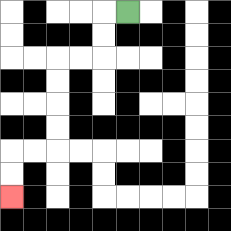{'start': '[5, 0]', 'end': '[0, 8]', 'path_directions': 'L,D,D,L,L,D,D,D,D,L,L,D,D', 'path_coordinates': '[[5, 0], [4, 0], [4, 1], [4, 2], [3, 2], [2, 2], [2, 3], [2, 4], [2, 5], [2, 6], [1, 6], [0, 6], [0, 7], [0, 8]]'}